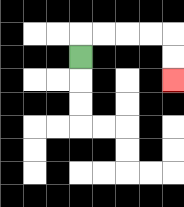{'start': '[3, 2]', 'end': '[7, 3]', 'path_directions': 'U,R,R,R,R,D,D', 'path_coordinates': '[[3, 2], [3, 1], [4, 1], [5, 1], [6, 1], [7, 1], [7, 2], [7, 3]]'}